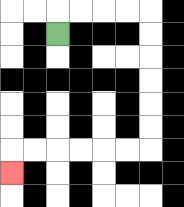{'start': '[2, 1]', 'end': '[0, 7]', 'path_directions': 'U,R,R,R,R,D,D,D,D,D,D,L,L,L,L,L,L,D', 'path_coordinates': '[[2, 1], [2, 0], [3, 0], [4, 0], [5, 0], [6, 0], [6, 1], [6, 2], [6, 3], [6, 4], [6, 5], [6, 6], [5, 6], [4, 6], [3, 6], [2, 6], [1, 6], [0, 6], [0, 7]]'}